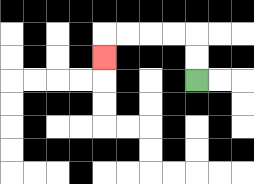{'start': '[8, 3]', 'end': '[4, 2]', 'path_directions': 'U,U,L,L,L,L,D', 'path_coordinates': '[[8, 3], [8, 2], [8, 1], [7, 1], [6, 1], [5, 1], [4, 1], [4, 2]]'}